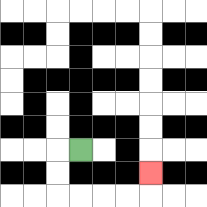{'start': '[3, 6]', 'end': '[6, 7]', 'path_directions': 'L,D,D,R,R,R,R,U', 'path_coordinates': '[[3, 6], [2, 6], [2, 7], [2, 8], [3, 8], [4, 8], [5, 8], [6, 8], [6, 7]]'}